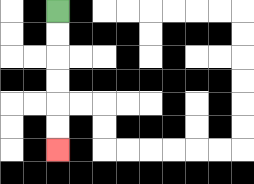{'start': '[2, 0]', 'end': '[2, 6]', 'path_directions': 'D,D,D,D,D,D', 'path_coordinates': '[[2, 0], [2, 1], [2, 2], [2, 3], [2, 4], [2, 5], [2, 6]]'}